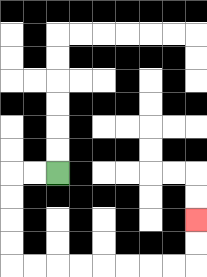{'start': '[2, 7]', 'end': '[8, 9]', 'path_directions': 'L,L,D,D,D,D,R,R,R,R,R,R,R,R,U,U', 'path_coordinates': '[[2, 7], [1, 7], [0, 7], [0, 8], [0, 9], [0, 10], [0, 11], [1, 11], [2, 11], [3, 11], [4, 11], [5, 11], [6, 11], [7, 11], [8, 11], [8, 10], [8, 9]]'}